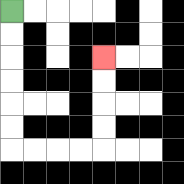{'start': '[0, 0]', 'end': '[4, 2]', 'path_directions': 'D,D,D,D,D,D,R,R,R,R,U,U,U,U', 'path_coordinates': '[[0, 0], [0, 1], [0, 2], [0, 3], [0, 4], [0, 5], [0, 6], [1, 6], [2, 6], [3, 6], [4, 6], [4, 5], [4, 4], [4, 3], [4, 2]]'}